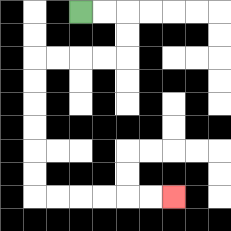{'start': '[3, 0]', 'end': '[7, 8]', 'path_directions': 'R,R,D,D,L,L,L,L,D,D,D,D,D,D,R,R,R,R,R,R', 'path_coordinates': '[[3, 0], [4, 0], [5, 0], [5, 1], [5, 2], [4, 2], [3, 2], [2, 2], [1, 2], [1, 3], [1, 4], [1, 5], [1, 6], [1, 7], [1, 8], [2, 8], [3, 8], [4, 8], [5, 8], [6, 8], [7, 8]]'}